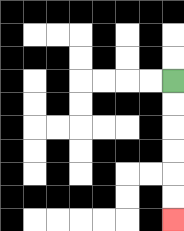{'start': '[7, 3]', 'end': '[7, 9]', 'path_directions': 'D,D,D,D,D,D', 'path_coordinates': '[[7, 3], [7, 4], [7, 5], [7, 6], [7, 7], [7, 8], [7, 9]]'}